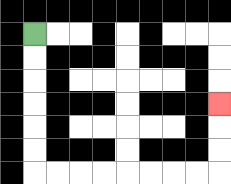{'start': '[1, 1]', 'end': '[9, 4]', 'path_directions': 'D,D,D,D,D,D,R,R,R,R,R,R,R,R,U,U,U', 'path_coordinates': '[[1, 1], [1, 2], [1, 3], [1, 4], [1, 5], [1, 6], [1, 7], [2, 7], [3, 7], [4, 7], [5, 7], [6, 7], [7, 7], [8, 7], [9, 7], [9, 6], [9, 5], [9, 4]]'}